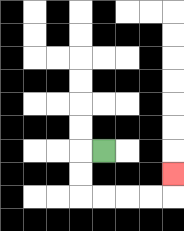{'start': '[4, 6]', 'end': '[7, 7]', 'path_directions': 'L,D,D,R,R,R,R,U', 'path_coordinates': '[[4, 6], [3, 6], [3, 7], [3, 8], [4, 8], [5, 8], [6, 8], [7, 8], [7, 7]]'}